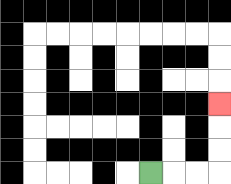{'start': '[6, 7]', 'end': '[9, 4]', 'path_directions': 'R,R,R,U,U,U', 'path_coordinates': '[[6, 7], [7, 7], [8, 7], [9, 7], [9, 6], [9, 5], [9, 4]]'}